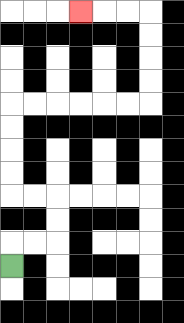{'start': '[0, 11]', 'end': '[3, 0]', 'path_directions': 'U,R,R,U,U,L,L,U,U,U,U,R,R,R,R,R,R,U,U,U,U,L,L,L', 'path_coordinates': '[[0, 11], [0, 10], [1, 10], [2, 10], [2, 9], [2, 8], [1, 8], [0, 8], [0, 7], [0, 6], [0, 5], [0, 4], [1, 4], [2, 4], [3, 4], [4, 4], [5, 4], [6, 4], [6, 3], [6, 2], [6, 1], [6, 0], [5, 0], [4, 0], [3, 0]]'}